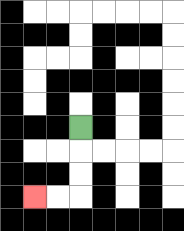{'start': '[3, 5]', 'end': '[1, 8]', 'path_directions': 'D,D,D,L,L', 'path_coordinates': '[[3, 5], [3, 6], [3, 7], [3, 8], [2, 8], [1, 8]]'}